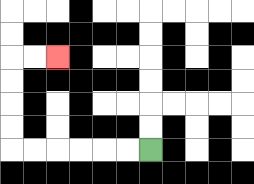{'start': '[6, 6]', 'end': '[2, 2]', 'path_directions': 'L,L,L,L,L,L,U,U,U,U,R,R', 'path_coordinates': '[[6, 6], [5, 6], [4, 6], [3, 6], [2, 6], [1, 6], [0, 6], [0, 5], [0, 4], [0, 3], [0, 2], [1, 2], [2, 2]]'}